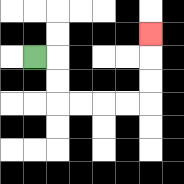{'start': '[1, 2]', 'end': '[6, 1]', 'path_directions': 'R,D,D,R,R,R,R,U,U,U', 'path_coordinates': '[[1, 2], [2, 2], [2, 3], [2, 4], [3, 4], [4, 4], [5, 4], [6, 4], [6, 3], [6, 2], [6, 1]]'}